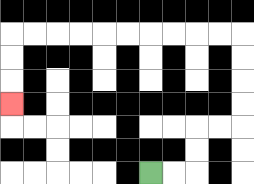{'start': '[6, 7]', 'end': '[0, 4]', 'path_directions': 'R,R,U,U,R,R,U,U,U,U,L,L,L,L,L,L,L,L,L,L,D,D,D', 'path_coordinates': '[[6, 7], [7, 7], [8, 7], [8, 6], [8, 5], [9, 5], [10, 5], [10, 4], [10, 3], [10, 2], [10, 1], [9, 1], [8, 1], [7, 1], [6, 1], [5, 1], [4, 1], [3, 1], [2, 1], [1, 1], [0, 1], [0, 2], [0, 3], [0, 4]]'}